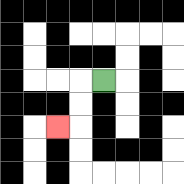{'start': '[4, 3]', 'end': '[2, 5]', 'path_directions': 'L,D,D,L', 'path_coordinates': '[[4, 3], [3, 3], [3, 4], [3, 5], [2, 5]]'}